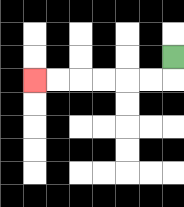{'start': '[7, 2]', 'end': '[1, 3]', 'path_directions': 'D,L,L,L,L,L,L', 'path_coordinates': '[[7, 2], [7, 3], [6, 3], [5, 3], [4, 3], [3, 3], [2, 3], [1, 3]]'}